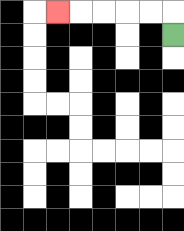{'start': '[7, 1]', 'end': '[2, 0]', 'path_directions': 'U,L,L,L,L,L', 'path_coordinates': '[[7, 1], [7, 0], [6, 0], [5, 0], [4, 0], [3, 0], [2, 0]]'}